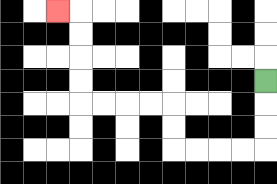{'start': '[11, 3]', 'end': '[2, 0]', 'path_directions': 'D,D,D,L,L,L,L,U,U,L,L,L,L,U,U,U,U,L', 'path_coordinates': '[[11, 3], [11, 4], [11, 5], [11, 6], [10, 6], [9, 6], [8, 6], [7, 6], [7, 5], [7, 4], [6, 4], [5, 4], [4, 4], [3, 4], [3, 3], [3, 2], [3, 1], [3, 0], [2, 0]]'}